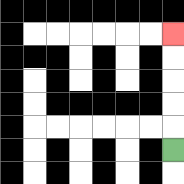{'start': '[7, 6]', 'end': '[7, 1]', 'path_directions': 'U,U,U,U,U', 'path_coordinates': '[[7, 6], [7, 5], [7, 4], [7, 3], [7, 2], [7, 1]]'}